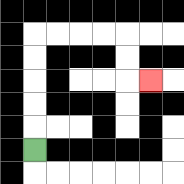{'start': '[1, 6]', 'end': '[6, 3]', 'path_directions': 'U,U,U,U,U,R,R,R,R,D,D,R', 'path_coordinates': '[[1, 6], [1, 5], [1, 4], [1, 3], [1, 2], [1, 1], [2, 1], [3, 1], [4, 1], [5, 1], [5, 2], [5, 3], [6, 3]]'}